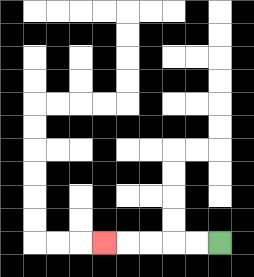{'start': '[9, 10]', 'end': '[4, 10]', 'path_directions': 'L,L,L,L,L', 'path_coordinates': '[[9, 10], [8, 10], [7, 10], [6, 10], [5, 10], [4, 10]]'}